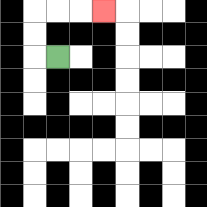{'start': '[2, 2]', 'end': '[4, 0]', 'path_directions': 'L,U,U,R,R,R', 'path_coordinates': '[[2, 2], [1, 2], [1, 1], [1, 0], [2, 0], [3, 0], [4, 0]]'}